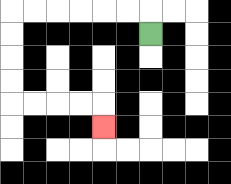{'start': '[6, 1]', 'end': '[4, 5]', 'path_directions': 'U,L,L,L,L,L,L,D,D,D,D,R,R,R,R,D', 'path_coordinates': '[[6, 1], [6, 0], [5, 0], [4, 0], [3, 0], [2, 0], [1, 0], [0, 0], [0, 1], [0, 2], [0, 3], [0, 4], [1, 4], [2, 4], [3, 4], [4, 4], [4, 5]]'}